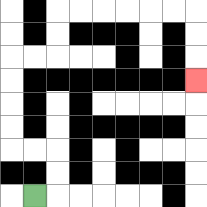{'start': '[1, 8]', 'end': '[8, 3]', 'path_directions': 'R,U,U,L,L,U,U,U,U,R,R,U,U,R,R,R,R,R,R,D,D,D', 'path_coordinates': '[[1, 8], [2, 8], [2, 7], [2, 6], [1, 6], [0, 6], [0, 5], [0, 4], [0, 3], [0, 2], [1, 2], [2, 2], [2, 1], [2, 0], [3, 0], [4, 0], [5, 0], [6, 0], [7, 0], [8, 0], [8, 1], [8, 2], [8, 3]]'}